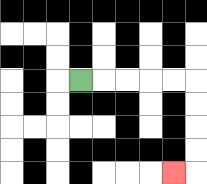{'start': '[3, 3]', 'end': '[7, 7]', 'path_directions': 'R,R,R,R,R,D,D,D,D,L', 'path_coordinates': '[[3, 3], [4, 3], [5, 3], [6, 3], [7, 3], [8, 3], [8, 4], [8, 5], [8, 6], [8, 7], [7, 7]]'}